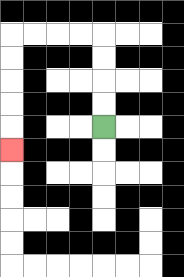{'start': '[4, 5]', 'end': '[0, 6]', 'path_directions': 'U,U,U,U,L,L,L,L,D,D,D,D,D', 'path_coordinates': '[[4, 5], [4, 4], [4, 3], [4, 2], [4, 1], [3, 1], [2, 1], [1, 1], [0, 1], [0, 2], [0, 3], [0, 4], [0, 5], [0, 6]]'}